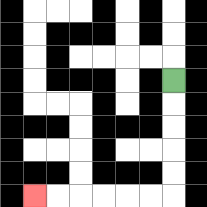{'start': '[7, 3]', 'end': '[1, 8]', 'path_directions': 'D,D,D,D,D,L,L,L,L,L,L', 'path_coordinates': '[[7, 3], [7, 4], [7, 5], [7, 6], [7, 7], [7, 8], [6, 8], [5, 8], [4, 8], [3, 8], [2, 8], [1, 8]]'}